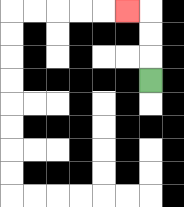{'start': '[6, 3]', 'end': '[5, 0]', 'path_directions': 'U,U,U,L', 'path_coordinates': '[[6, 3], [6, 2], [6, 1], [6, 0], [5, 0]]'}